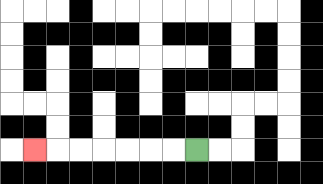{'start': '[8, 6]', 'end': '[1, 6]', 'path_directions': 'L,L,L,L,L,L,L', 'path_coordinates': '[[8, 6], [7, 6], [6, 6], [5, 6], [4, 6], [3, 6], [2, 6], [1, 6]]'}